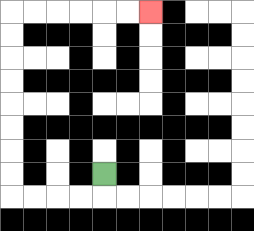{'start': '[4, 7]', 'end': '[6, 0]', 'path_directions': 'D,L,L,L,L,U,U,U,U,U,U,U,U,R,R,R,R,R,R', 'path_coordinates': '[[4, 7], [4, 8], [3, 8], [2, 8], [1, 8], [0, 8], [0, 7], [0, 6], [0, 5], [0, 4], [0, 3], [0, 2], [0, 1], [0, 0], [1, 0], [2, 0], [3, 0], [4, 0], [5, 0], [6, 0]]'}